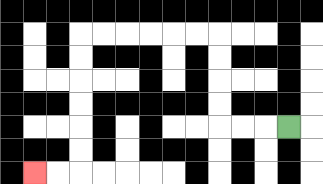{'start': '[12, 5]', 'end': '[1, 7]', 'path_directions': 'L,L,L,U,U,U,U,L,L,L,L,L,L,D,D,D,D,D,D,L,L', 'path_coordinates': '[[12, 5], [11, 5], [10, 5], [9, 5], [9, 4], [9, 3], [9, 2], [9, 1], [8, 1], [7, 1], [6, 1], [5, 1], [4, 1], [3, 1], [3, 2], [3, 3], [3, 4], [3, 5], [3, 6], [3, 7], [2, 7], [1, 7]]'}